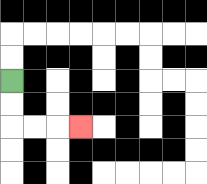{'start': '[0, 3]', 'end': '[3, 5]', 'path_directions': 'D,D,R,R,R', 'path_coordinates': '[[0, 3], [0, 4], [0, 5], [1, 5], [2, 5], [3, 5]]'}